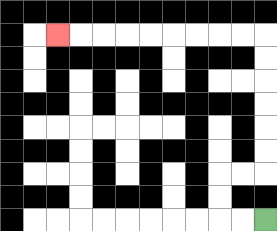{'start': '[11, 9]', 'end': '[2, 1]', 'path_directions': 'L,L,U,U,R,R,U,U,U,U,U,U,L,L,L,L,L,L,L,L,L', 'path_coordinates': '[[11, 9], [10, 9], [9, 9], [9, 8], [9, 7], [10, 7], [11, 7], [11, 6], [11, 5], [11, 4], [11, 3], [11, 2], [11, 1], [10, 1], [9, 1], [8, 1], [7, 1], [6, 1], [5, 1], [4, 1], [3, 1], [2, 1]]'}